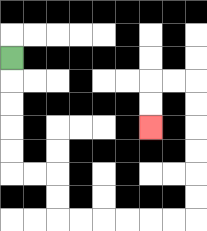{'start': '[0, 2]', 'end': '[6, 5]', 'path_directions': 'D,D,D,D,D,R,R,D,D,R,R,R,R,R,R,U,U,U,U,U,U,L,L,D,D', 'path_coordinates': '[[0, 2], [0, 3], [0, 4], [0, 5], [0, 6], [0, 7], [1, 7], [2, 7], [2, 8], [2, 9], [3, 9], [4, 9], [5, 9], [6, 9], [7, 9], [8, 9], [8, 8], [8, 7], [8, 6], [8, 5], [8, 4], [8, 3], [7, 3], [6, 3], [6, 4], [6, 5]]'}